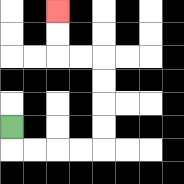{'start': '[0, 5]', 'end': '[2, 0]', 'path_directions': 'D,R,R,R,R,U,U,U,U,L,L,U,U', 'path_coordinates': '[[0, 5], [0, 6], [1, 6], [2, 6], [3, 6], [4, 6], [4, 5], [4, 4], [4, 3], [4, 2], [3, 2], [2, 2], [2, 1], [2, 0]]'}